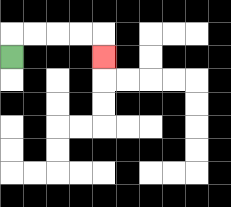{'start': '[0, 2]', 'end': '[4, 2]', 'path_directions': 'U,R,R,R,R,D', 'path_coordinates': '[[0, 2], [0, 1], [1, 1], [2, 1], [3, 1], [4, 1], [4, 2]]'}